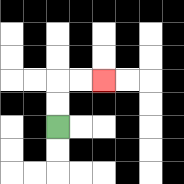{'start': '[2, 5]', 'end': '[4, 3]', 'path_directions': 'U,U,R,R', 'path_coordinates': '[[2, 5], [2, 4], [2, 3], [3, 3], [4, 3]]'}